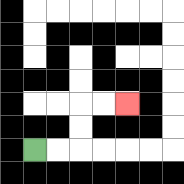{'start': '[1, 6]', 'end': '[5, 4]', 'path_directions': 'R,R,U,U,R,R', 'path_coordinates': '[[1, 6], [2, 6], [3, 6], [3, 5], [3, 4], [4, 4], [5, 4]]'}